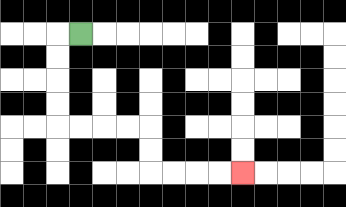{'start': '[3, 1]', 'end': '[10, 7]', 'path_directions': 'L,D,D,D,D,R,R,R,R,D,D,R,R,R,R', 'path_coordinates': '[[3, 1], [2, 1], [2, 2], [2, 3], [2, 4], [2, 5], [3, 5], [4, 5], [5, 5], [6, 5], [6, 6], [6, 7], [7, 7], [8, 7], [9, 7], [10, 7]]'}